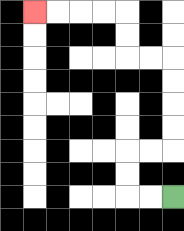{'start': '[7, 8]', 'end': '[1, 0]', 'path_directions': 'L,L,U,U,R,R,U,U,U,U,L,L,U,U,L,L,L,L', 'path_coordinates': '[[7, 8], [6, 8], [5, 8], [5, 7], [5, 6], [6, 6], [7, 6], [7, 5], [7, 4], [7, 3], [7, 2], [6, 2], [5, 2], [5, 1], [5, 0], [4, 0], [3, 0], [2, 0], [1, 0]]'}